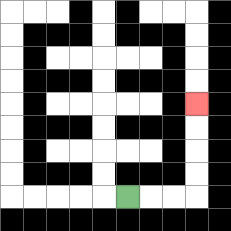{'start': '[5, 8]', 'end': '[8, 4]', 'path_directions': 'R,R,R,U,U,U,U', 'path_coordinates': '[[5, 8], [6, 8], [7, 8], [8, 8], [8, 7], [8, 6], [8, 5], [8, 4]]'}